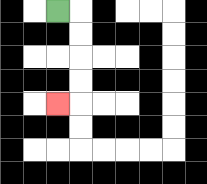{'start': '[2, 0]', 'end': '[2, 4]', 'path_directions': 'R,D,D,D,D,L', 'path_coordinates': '[[2, 0], [3, 0], [3, 1], [3, 2], [3, 3], [3, 4], [2, 4]]'}